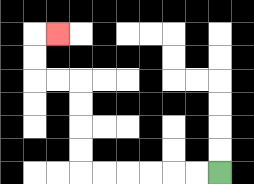{'start': '[9, 7]', 'end': '[2, 1]', 'path_directions': 'L,L,L,L,L,L,U,U,U,U,L,L,U,U,R', 'path_coordinates': '[[9, 7], [8, 7], [7, 7], [6, 7], [5, 7], [4, 7], [3, 7], [3, 6], [3, 5], [3, 4], [3, 3], [2, 3], [1, 3], [1, 2], [1, 1], [2, 1]]'}